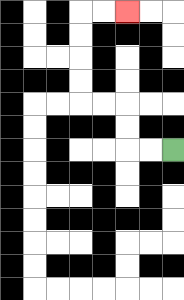{'start': '[7, 6]', 'end': '[5, 0]', 'path_directions': 'L,L,U,U,L,L,U,U,U,U,R,R', 'path_coordinates': '[[7, 6], [6, 6], [5, 6], [5, 5], [5, 4], [4, 4], [3, 4], [3, 3], [3, 2], [3, 1], [3, 0], [4, 0], [5, 0]]'}